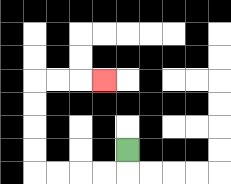{'start': '[5, 6]', 'end': '[4, 3]', 'path_directions': 'D,L,L,L,L,U,U,U,U,R,R,R', 'path_coordinates': '[[5, 6], [5, 7], [4, 7], [3, 7], [2, 7], [1, 7], [1, 6], [1, 5], [1, 4], [1, 3], [2, 3], [3, 3], [4, 3]]'}